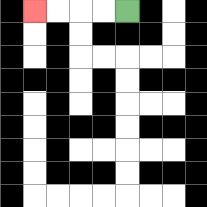{'start': '[5, 0]', 'end': '[1, 0]', 'path_directions': 'L,L,L,L', 'path_coordinates': '[[5, 0], [4, 0], [3, 0], [2, 0], [1, 0]]'}